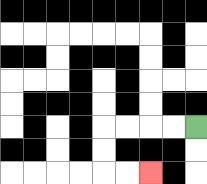{'start': '[8, 5]', 'end': '[6, 7]', 'path_directions': 'L,L,L,L,D,D,R,R', 'path_coordinates': '[[8, 5], [7, 5], [6, 5], [5, 5], [4, 5], [4, 6], [4, 7], [5, 7], [6, 7]]'}